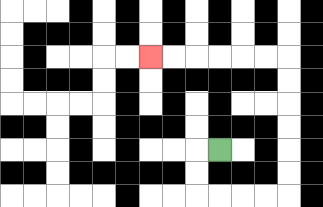{'start': '[9, 6]', 'end': '[6, 2]', 'path_directions': 'L,D,D,R,R,R,R,U,U,U,U,U,U,L,L,L,L,L,L', 'path_coordinates': '[[9, 6], [8, 6], [8, 7], [8, 8], [9, 8], [10, 8], [11, 8], [12, 8], [12, 7], [12, 6], [12, 5], [12, 4], [12, 3], [12, 2], [11, 2], [10, 2], [9, 2], [8, 2], [7, 2], [6, 2]]'}